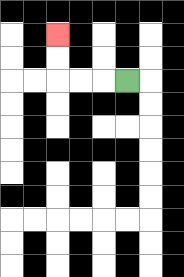{'start': '[5, 3]', 'end': '[2, 1]', 'path_directions': 'L,L,L,U,U', 'path_coordinates': '[[5, 3], [4, 3], [3, 3], [2, 3], [2, 2], [2, 1]]'}